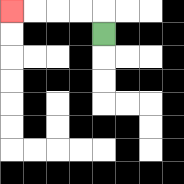{'start': '[4, 1]', 'end': '[0, 0]', 'path_directions': 'U,L,L,L,L', 'path_coordinates': '[[4, 1], [4, 0], [3, 0], [2, 0], [1, 0], [0, 0]]'}